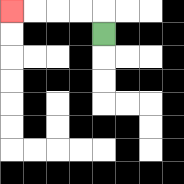{'start': '[4, 1]', 'end': '[0, 0]', 'path_directions': 'U,L,L,L,L', 'path_coordinates': '[[4, 1], [4, 0], [3, 0], [2, 0], [1, 0], [0, 0]]'}